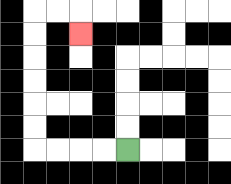{'start': '[5, 6]', 'end': '[3, 1]', 'path_directions': 'L,L,L,L,U,U,U,U,U,U,R,R,D', 'path_coordinates': '[[5, 6], [4, 6], [3, 6], [2, 6], [1, 6], [1, 5], [1, 4], [1, 3], [1, 2], [1, 1], [1, 0], [2, 0], [3, 0], [3, 1]]'}